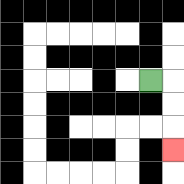{'start': '[6, 3]', 'end': '[7, 6]', 'path_directions': 'R,D,D,D', 'path_coordinates': '[[6, 3], [7, 3], [7, 4], [7, 5], [7, 6]]'}